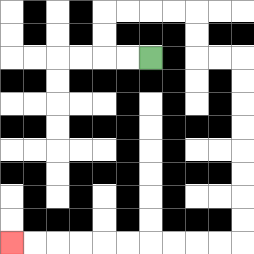{'start': '[6, 2]', 'end': '[0, 10]', 'path_directions': 'L,L,U,U,R,R,R,R,D,D,R,R,D,D,D,D,D,D,D,D,L,L,L,L,L,L,L,L,L,L', 'path_coordinates': '[[6, 2], [5, 2], [4, 2], [4, 1], [4, 0], [5, 0], [6, 0], [7, 0], [8, 0], [8, 1], [8, 2], [9, 2], [10, 2], [10, 3], [10, 4], [10, 5], [10, 6], [10, 7], [10, 8], [10, 9], [10, 10], [9, 10], [8, 10], [7, 10], [6, 10], [5, 10], [4, 10], [3, 10], [2, 10], [1, 10], [0, 10]]'}